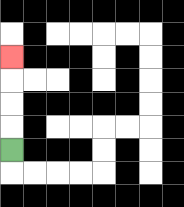{'start': '[0, 6]', 'end': '[0, 2]', 'path_directions': 'U,U,U,U', 'path_coordinates': '[[0, 6], [0, 5], [0, 4], [0, 3], [0, 2]]'}